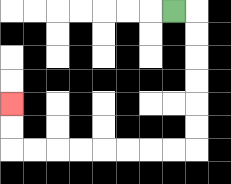{'start': '[7, 0]', 'end': '[0, 4]', 'path_directions': 'R,D,D,D,D,D,D,L,L,L,L,L,L,L,L,U,U', 'path_coordinates': '[[7, 0], [8, 0], [8, 1], [8, 2], [8, 3], [8, 4], [8, 5], [8, 6], [7, 6], [6, 6], [5, 6], [4, 6], [3, 6], [2, 6], [1, 6], [0, 6], [0, 5], [0, 4]]'}